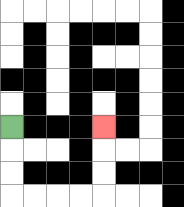{'start': '[0, 5]', 'end': '[4, 5]', 'path_directions': 'D,D,D,R,R,R,R,U,U,U', 'path_coordinates': '[[0, 5], [0, 6], [0, 7], [0, 8], [1, 8], [2, 8], [3, 8], [4, 8], [4, 7], [4, 6], [4, 5]]'}